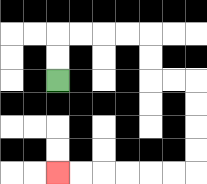{'start': '[2, 3]', 'end': '[2, 7]', 'path_directions': 'U,U,R,R,R,R,D,D,R,R,D,D,D,D,L,L,L,L,L,L', 'path_coordinates': '[[2, 3], [2, 2], [2, 1], [3, 1], [4, 1], [5, 1], [6, 1], [6, 2], [6, 3], [7, 3], [8, 3], [8, 4], [8, 5], [8, 6], [8, 7], [7, 7], [6, 7], [5, 7], [4, 7], [3, 7], [2, 7]]'}